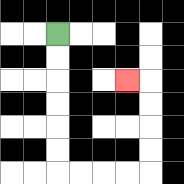{'start': '[2, 1]', 'end': '[5, 3]', 'path_directions': 'D,D,D,D,D,D,R,R,R,R,U,U,U,U,L', 'path_coordinates': '[[2, 1], [2, 2], [2, 3], [2, 4], [2, 5], [2, 6], [2, 7], [3, 7], [4, 7], [5, 7], [6, 7], [6, 6], [6, 5], [6, 4], [6, 3], [5, 3]]'}